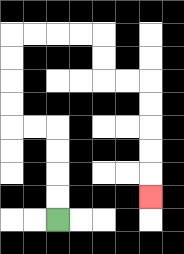{'start': '[2, 9]', 'end': '[6, 8]', 'path_directions': 'U,U,U,U,L,L,U,U,U,U,R,R,R,R,D,D,R,R,D,D,D,D,D', 'path_coordinates': '[[2, 9], [2, 8], [2, 7], [2, 6], [2, 5], [1, 5], [0, 5], [0, 4], [0, 3], [0, 2], [0, 1], [1, 1], [2, 1], [3, 1], [4, 1], [4, 2], [4, 3], [5, 3], [6, 3], [6, 4], [6, 5], [6, 6], [6, 7], [6, 8]]'}